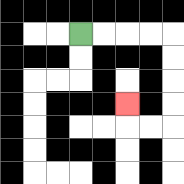{'start': '[3, 1]', 'end': '[5, 4]', 'path_directions': 'R,R,R,R,D,D,D,D,L,L,U', 'path_coordinates': '[[3, 1], [4, 1], [5, 1], [6, 1], [7, 1], [7, 2], [7, 3], [7, 4], [7, 5], [6, 5], [5, 5], [5, 4]]'}